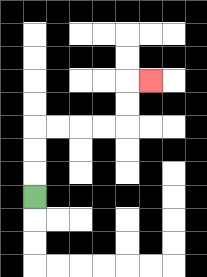{'start': '[1, 8]', 'end': '[6, 3]', 'path_directions': 'U,U,U,R,R,R,R,U,U,R', 'path_coordinates': '[[1, 8], [1, 7], [1, 6], [1, 5], [2, 5], [3, 5], [4, 5], [5, 5], [5, 4], [5, 3], [6, 3]]'}